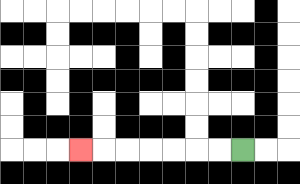{'start': '[10, 6]', 'end': '[3, 6]', 'path_directions': 'L,L,L,L,L,L,L', 'path_coordinates': '[[10, 6], [9, 6], [8, 6], [7, 6], [6, 6], [5, 6], [4, 6], [3, 6]]'}